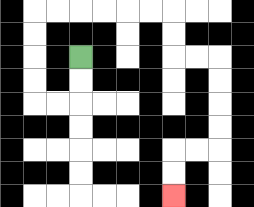{'start': '[3, 2]', 'end': '[7, 8]', 'path_directions': 'D,D,L,L,U,U,U,U,R,R,R,R,R,R,D,D,R,R,D,D,D,D,L,L,D,D', 'path_coordinates': '[[3, 2], [3, 3], [3, 4], [2, 4], [1, 4], [1, 3], [1, 2], [1, 1], [1, 0], [2, 0], [3, 0], [4, 0], [5, 0], [6, 0], [7, 0], [7, 1], [7, 2], [8, 2], [9, 2], [9, 3], [9, 4], [9, 5], [9, 6], [8, 6], [7, 6], [7, 7], [7, 8]]'}